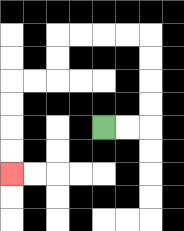{'start': '[4, 5]', 'end': '[0, 7]', 'path_directions': 'R,R,U,U,U,U,L,L,L,L,D,D,L,L,D,D,D,D', 'path_coordinates': '[[4, 5], [5, 5], [6, 5], [6, 4], [6, 3], [6, 2], [6, 1], [5, 1], [4, 1], [3, 1], [2, 1], [2, 2], [2, 3], [1, 3], [0, 3], [0, 4], [0, 5], [0, 6], [0, 7]]'}